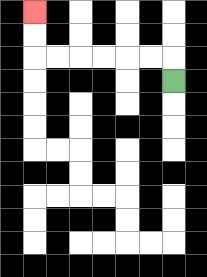{'start': '[7, 3]', 'end': '[1, 0]', 'path_directions': 'U,L,L,L,L,L,L,U,U', 'path_coordinates': '[[7, 3], [7, 2], [6, 2], [5, 2], [4, 2], [3, 2], [2, 2], [1, 2], [1, 1], [1, 0]]'}